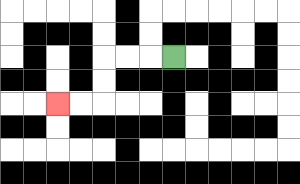{'start': '[7, 2]', 'end': '[2, 4]', 'path_directions': 'L,L,L,D,D,L,L', 'path_coordinates': '[[7, 2], [6, 2], [5, 2], [4, 2], [4, 3], [4, 4], [3, 4], [2, 4]]'}